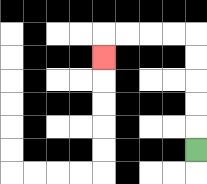{'start': '[8, 6]', 'end': '[4, 2]', 'path_directions': 'U,U,U,U,U,L,L,L,L,D', 'path_coordinates': '[[8, 6], [8, 5], [8, 4], [8, 3], [8, 2], [8, 1], [7, 1], [6, 1], [5, 1], [4, 1], [4, 2]]'}